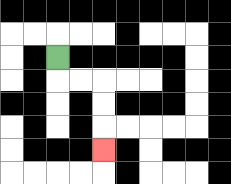{'start': '[2, 2]', 'end': '[4, 6]', 'path_directions': 'D,R,R,D,D,D', 'path_coordinates': '[[2, 2], [2, 3], [3, 3], [4, 3], [4, 4], [4, 5], [4, 6]]'}